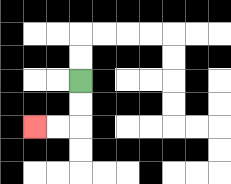{'start': '[3, 3]', 'end': '[1, 5]', 'path_directions': 'D,D,L,L', 'path_coordinates': '[[3, 3], [3, 4], [3, 5], [2, 5], [1, 5]]'}